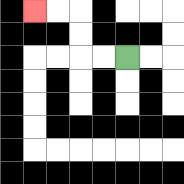{'start': '[5, 2]', 'end': '[1, 0]', 'path_directions': 'L,L,U,U,L,L', 'path_coordinates': '[[5, 2], [4, 2], [3, 2], [3, 1], [3, 0], [2, 0], [1, 0]]'}